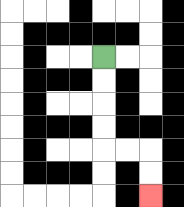{'start': '[4, 2]', 'end': '[6, 8]', 'path_directions': 'D,D,D,D,R,R,D,D', 'path_coordinates': '[[4, 2], [4, 3], [4, 4], [4, 5], [4, 6], [5, 6], [6, 6], [6, 7], [6, 8]]'}